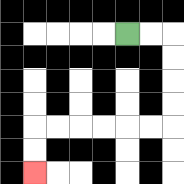{'start': '[5, 1]', 'end': '[1, 7]', 'path_directions': 'R,R,D,D,D,D,L,L,L,L,L,L,D,D', 'path_coordinates': '[[5, 1], [6, 1], [7, 1], [7, 2], [7, 3], [7, 4], [7, 5], [6, 5], [5, 5], [4, 5], [3, 5], [2, 5], [1, 5], [1, 6], [1, 7]]'}